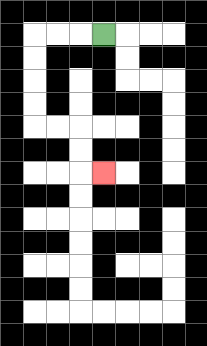{'start': '[4, 1]', 'end': '[4, 7]', 'path_directions': 'L,L,L,D,D,D,D,R,R,D,D,R', 'path_coordinates': '[[4, 1], [3, 1], [2, 1], [1, 1], [1, 2], [1, 3], [1, 4], [1, 5], [2, 5], [3, 5], [3, 6], [3, 7], [4, 7]]'}